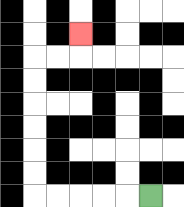{'start': '[6, 8]', 'end': '[3, 1]', 'path_directions': 'L,L,L,L,L,U,U,U,U,U,U,R,R,U', 'path_coordinates': '[[6, 8], [5, 8], [4, 8], [3, 8], [2, 8], [1, 8], [1, 7], [1, 6], [1, 5], [1, 4], [1, 3], [1, 2], [2, 2], [3, 2], [3, 1]]'}